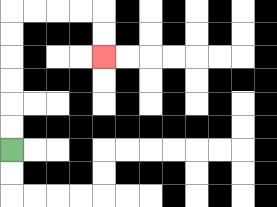{'start': '[0, 6]', 'end': '[4, 2]', 'path_directions': 'U,U,U,U,U,U,R,R,R,R,D,D', 'path_coordinates': '[[0, 6], [0, 5], [0, 4], [0, 3], [0, 2], [0, 1], [0, 0], [1, 0], [2, 0], [3, 0], [4, 0], [4, 1], [4, 2]]'}